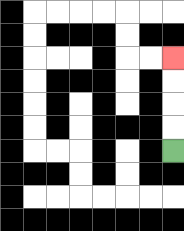{'start': '[7, 6]', 'end': '[7, 2]', 'path_directions': 'U,U,U,U', 'path_coordinates': '[[7, 6], [7, 5], [7, 4], [7, 3], [7, 2]]'}